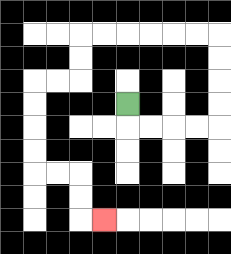{'start': '[5, 4]', 'end': '[4, 9]', 'path_directions': 'D,R,R,R,R,U,U,U,U,L,L,L,L,L,L,D,D,L,L,D,D,D,D,R,R,D,D,R', 'path_coordinates': '[[5, 4], [5, 5], [6, 5], [7, 5], [8, 5], [9, 5], [9, 4], [9, 3], [9, 2], [9, 1], [8, 1], [7, 1], [6, 1], [5, 1], [4, 1], [3, 1], [3, 2], [3, 3], [2, 3], [1, 3], [1, 4], [1, 5], [1, 6], [1, 7], [2, 7], [3, 7], [3, 8], [3, 9], [4, 9]]'}